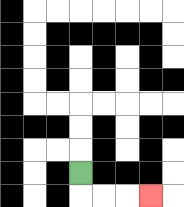{'start': '[3, 7]', 'end': '[6, 8]', 'path_directions': 'D,R,R,R', 'path_coordinates': '[[3, 7], [3, 8], [4, 8], [5, 8], [6, 8]]'}